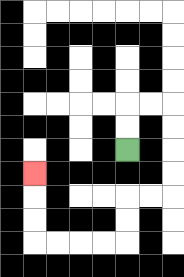{'start': '[5, 6]', 'end': '[1, 7]', 'path_directions': 'U,U,R,R,D,D,D,D,L,L,D,D,L,L,L,L,U,U,U', 'path_coordinates': '[[5, 6], [5, 5], [5, 4], [6, 4], [7, 4], [7, 5], [7, 6], [7, 7], [7, 8], [6, 8], [5, 8], [5, 9], [5, 10], [4, 10], [3, 10], [2, 10], [1, 10], [1, 9], [1, 8], [1, 7]]'}